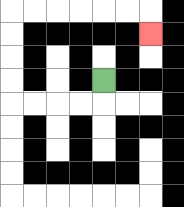{'start': '[4, 3]', 'end': '[6, 1]', 'path_directions': 'D,L,L,L,L,U,U,U,U,R,R,R,R,R,R,D', 'path_coordinates': '[[4, 3], [4, 4], [3, 4], [2, 4], [1, 4], [0, 4], [0, 3], [0, 2], [0, 1], [0, 0], [1, 0], [2, 0], [3, 0], [4, 0], [5, 0], [6, 0], [6, 1]]'}